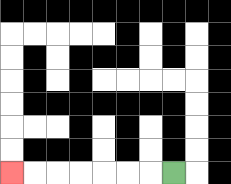{'start': '[7, 7]', 'end': '[0, 7]', 'path_directions': 'L,L,L,L,L,L,L', 'path_coordinates': '[[7, 7], [6, 7], [5, 7], [4, 7], [3, 7], [2, 7], [1, 7], [0, 7]]'}